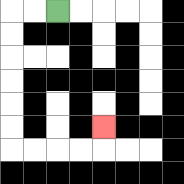{'start': '[2, 0]', 'end': '[4, 5]', 'path_directions': 'L,L,D,D,D,D,D,D,R,R,R,R,U', 'path_coordinates': '[[2, 0], [1, 0], [0, 0], [0, 1], [0, 2], [0, 3], [0, 4], [0, 5], [0, 6], [1, 6], [2, 6], [3, 6], [4, 6], [4, 5]]'}